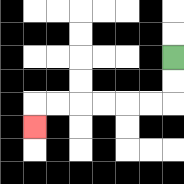{'start': '[7, 2]', 'end': '[1, 5]', 'path_directions': 'D,D,L,L,L,L,L,L,D', 'path_coordinates': '[[7, 2], [7, 3], [7, 4], [6, 4], [5, 4], [4, 4], [3, 4], [2, 4], [1, 4], [1, 5]]'}